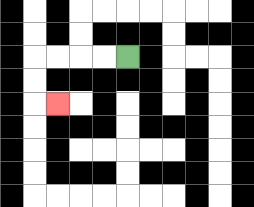{'start': '[5, 2]', 'end': '[2, 4]', 'path_directions': 'L,L,L,L,D,D,R', 'path_coordinates': '[[5, 2], [4, 2], [3, 2], [2, 2], [1, 2], [1, 3], [1, 4], [2, 4]]'}